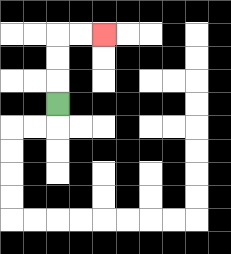{'start': '[2, 4]', 'end': '[4, 1]', 'path_directions': 'U,U,U,R,R', 'path_coordinates': '[[2, 4], [2, 3], [2, 2], [2, 1], [3, 1], [4, 1]]'}